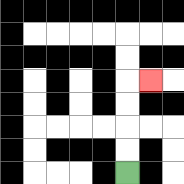{'start': '[5, 7]', 'end': '[6, 3]', 'path_directions': 'U,U,U,U,R', 'path_coordinates': '[[5, 7], [5, 6], [5, 5], [5, 4], [5, 3], [6, 3]]'}